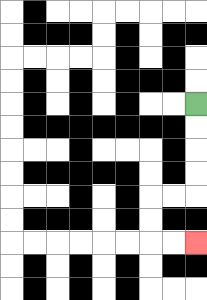{'start': '[8, 4]', 'end': '[8, 10]', 'path_directions': 'D,D,D,D,L,L,D,D,R,R', 'path_coordinates': '[[8, 4], [8, 5], [8, 6], [8, 7], [8, 8], [7, 8], [6, 8], [6, 9], [6, 10], [7, 10], [8, 10]]'}